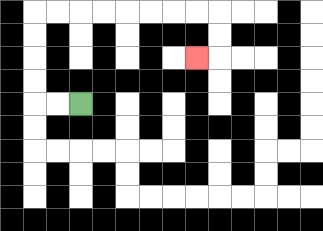{'start': '[3, 4]', 'end': '[8, 2]', 'path_directions': 'L,L,U,U,U,U,R,R,R,R,R,R,R,R,D,D,L', 'path_coordinates': '[[3, 4], [2, 4], [1, 4], [1, 3], [1, 2], [1, 1], [1, 0], [2, 0], [3, 0], [4, 0], [5, 0], [6, 0], [7, 0], [8, 0], [9, 0], [9, 1], [9, 2], [8, 2]]'}